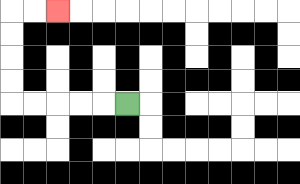{'start': '[5, 4]', 'end': '[2, 0]', 'path_directions': 'L,L,L,L,L,U,U,U,U,R,R', 'path_coordinates': '[[5, 4], [4, 4], [3, 4], [2, 4], [1, 4], [0, 4], [0, 3], [0, 2], [0, 1], [0, 0], [1, 0], [2, 0]]'}